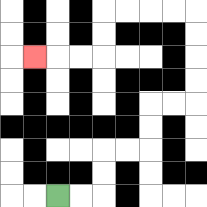{'start': '[2, 8]', 'end': '[1, 2]', 'path_directions': 'R,R,U,U,R,R,U,U,R,R,U,U,U,U,L,L,L,L,D,D,L,L,L', 'path_coordinates': '[[2, 8], [3, 8], [4, 8], [4, 7], [4, 6], [5, 6], [6, 6], [6, 5], [6, 4], [7, 4], [8, 4], [8, 3], [8, 2], [8, 1], [8, 0], [7, 0], [6, 0], [5, 0], [4, 0], [4, 1], [4, 2], [3, 2], [2, 2], [1, 2]]'}